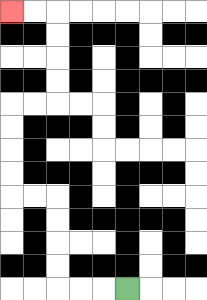{'start': '[5, 12]', 'end': '[0, 0]', 'path_directions': 'L,L,L,U,U,U,U,L,L,U,U,U,U,R,R,U,U,U,U,L,L', 'path_coordinates': '[[5, 12], [4, 12], [3, 12], [2, 12], [2, 11], [2, 10], [2, 9], [2, 8], [1, 8], [0, 8], [0, 7], [0, 6], [0, 5], [0, 4], [1, 4], [2, 4], [2, 3], [2, 2], [2, 1], [2, 0], [1, 0], [0, 0]]'}